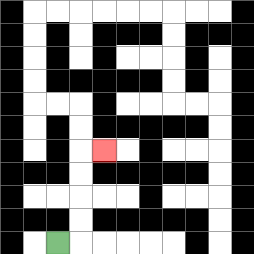{'start': '[2, 10]', 'end': '[4, 6]', 'path_directions': 'R,U,U,U,U,R', 'path_coordinates': '[[2, 10], [3, 10], [3, 9], [3, 8], [3, 7], [3, 6], [4, 6]]'}